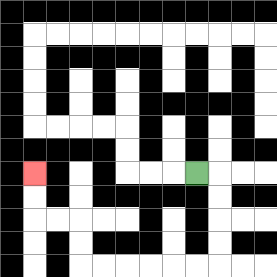{'start': '[8, 7]', 'end': '[1, 7]', 'path_directions': 'R,D,D,D,D,L,L,L,L,L,L,U,U,L,L,U,U', 'path_coordinates': '[[8, 7], [9, 7], [9, 8], [9, 9], [9, 10], [9, 11], [8, 11], [7, 11], [6, 11], [5, 11], [4, 11], [3, 11], [3, 10], [3, 9], [2, 9], [1, 9], [1, 8], [1, 7]]'}